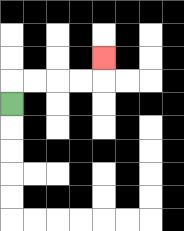{'start': '[0, 4]', 'end': '[4, 2]', 'path_directions': 'U,R,R,R,R,U', 'path_coordinates': '[[0, 4], [0, 3], [1, 3], [2, 3], [3, 3], [4, 3], [4, 2]]'}